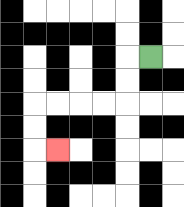{'start': '[6, 2]', 'end': '[2, 6]', 'path_directions': 'L,D,D,L,L,L,L,D,D,R', 'path_coordinates': '[[6, 2], [5, 2], [5, 3], [5, 4], [4, 4], [3, 4], [2, 4], [1, 4], [1, 5], [1, 6], [2, 6]]'}